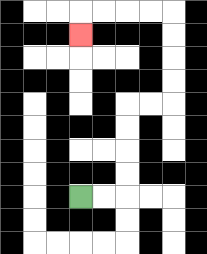{'start': '[3, 8]', 'end': '[3, 1]', 'path_directions': 'R,R,U,U,U,U,R,R,U,U,U,U,L,L,L,L,D', 'path_coordinates': '[[3, 8], [4, 8], [5, 8], [5, 7], [5, 6], [5, 5], [5, 4], [6, 4], [7, 4], [7, 3], [7, 2], [7, 1], [7, 0], [6, 0], [5, 0], [4, 0], [3, 0], [3, 1]]'}